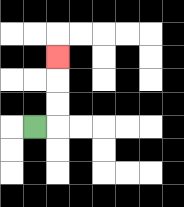{'start': '[1, 5]', 'end': '[2, 2]', 'path_directions': 'R,U,U,U', 'path_coordinates': '[[1, 5], [2, 5], [2, 4], [2, 3], [2, 2]]'}